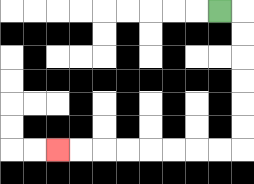{'start': '[9, 0]', 'end': '[2, 6]', 'path_directions': 'R,D,D,D,D,D,D,L,L,L,L,L,L,L,L', 'path_coordinates': '[[9, 0], [10, 0], [10, 1], [10, 2], [10, 3], [10, 4], [10, 5], [10, 6], [9, 6], [8, 6], [7, 6], [6, 6], [5, 6], [4, 6], [3, 6], [2, 6]]'}